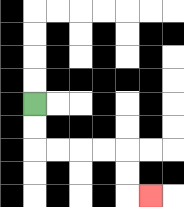{'start': '[1, 4]', 'end': '[6, 8]', 'path_directions': 'D,D,R,R,R,R,D,D,R', 'path_coordinates': '[[1, 4], [1, 5], [1, 6], [2, 6], [3, 6], [4, 6], [5, 6], [5, 7], [5, 8], [6, 8]]'}